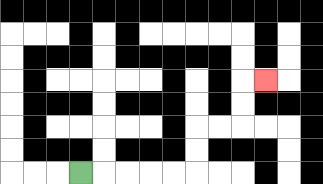{'start': '[3, 7]', 'end': '[11, 3]', 'path_directions': 'R,R,R,R,R,U,U,R,R,U,U,R', 'path_coordinates': '[[3, 7], [4, 7], [5, 7], [6, 7], [7, 7], [8, 7], [8, 6], [8, 5], [9, 5], [10, 5], [10, 4], [10, 3], [11, 3]]'}